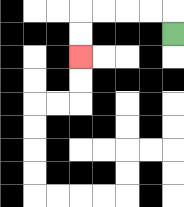{'start': '[7, 1]', 'end': '[3, 2]', 'path_directions': 'U,L,L,L,L,D,D', 'path_coordinates': '[[7, 1], [7, 0], [6, 0], [5, 0], [4, 0], [3, 0], [3, 1], [3, 2]]'}